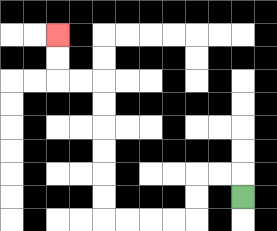{'start': '[10, 8]', 'end': '[2, 1]', 'path_directions': 'U,L,L,D,D,L,L,L,L,U,U,U,U,U,U,L,L,U,U', 'path_coordinates': '[[10, 8], [10, 7], [9, 7], [8, 7], [8, 8], [8, 9], [7, 9], [6, 9], [5, 9], [4, 9], [4, 8], [4, 7], [4, 6], [4, 5], [4, 4], [4, 3], [3, 3], [2, 3], [2, 2], [2, 1]]'}